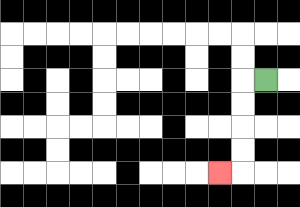{'start': '[11, 3]', 'end': '[9, 7]', 'path_directions': 'L,D,D,D,D,L', 'path_coordinates': '[[11, 3], [10, 3], [10, 4], [10, 5], [10, 6], [10, 7], [9, 7]]'}